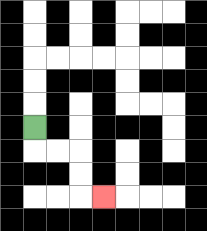{'start': '[1, 5]', 'end': '[4, 8]', 'path_directions': 'D,R,R,D,D,R', 'path_coordinates': '[[1, 5], [1, 6], [2, 6], [3, 6], [3, 7], [3, 8], [4, 8]]'}